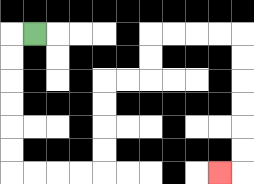{'start': '[1, 1]', 'end': '[9, 7]', 'path_directions': 'L,D,D,D,D,D,D,R,R,R,R,U,U,U,U,R,R,U,U,R,R,R,R,D,D,D,D,D,D,L', 'path_coordinates': '[[1, 1], [0, 1], [0, 2], [0, 3], [0, 4], [0, 5], [0, 6], [0, 7], [1, 7], [2, 7], [3, 7], [4, 7], [4, 6], [4, 5], [4, 4], [4, 3], [5, 3], [6, 3], [6, 2], [6, 1], [7, 1], [8, 1], [9, 1], [10, 1], [10, 2], [10, 3], [10, 4], [10, 5], [10, 6], [10, 7], [9, 7]]'}